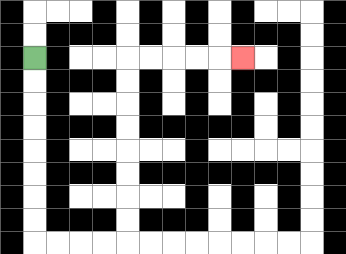{'start': '[1, 2]', 'end': '[10, 2]', 'path_directions': 'D,D,D,D,D,D,D,D,R,R,R,R,U,U,U,U,U,U,U,U,R,R,R,R,R', 'path_coordinates': '[[1, 2], [1, 3], [1, 4], [1, 5], [1, 6], [1, 7], [1, 8], [1, 9], [1, 10], [2, 10], [3, 10], [4, 10], [5, 10], [5, 9], [5, 8], [5, 7], [5, 6], [5, 5], [5, 4], [5, 3], [5, 2], [6, 2], [7, 2], [8, 2], [9, 2], [10, 2]]'}